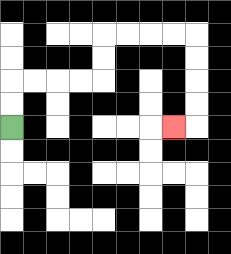{'start': '[0, 5]', 'end': '[7, 5]', 'path_directions': 'U,U,R,R,R,R,U,U,R,R,R,R,D,D,D,D,L', 'path_coordinates': '[[0, 5], [0, 4], [0, 3], [1, 3], [2, 3], [3, 3], [4, 3], [4, 2], [4, 1], [5, 1], [6, 1], [7, 1], [8, 1], [8, 2], [8, 3], [8, 4], [8, 5], [7, 5]]'}